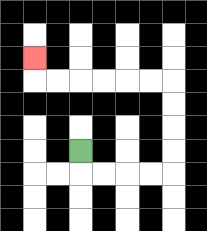{'start': '[3, 6]', 'end': '[1, 2]', 'path_directions': 'D,R,R,R,R,U,U,U,U,L,L,L,L,L,L,U', 'path_coordinates': '[[3, 6], [3, 7], [4, 7], [5, 7], [6, 7], [7, 7], [7, 6], [7, 5], [7, 4], [7, 3], [6, 3], [5, 3], [4, 3], [3, 3], [2, 3], [1, 3], [1, 2]]'}